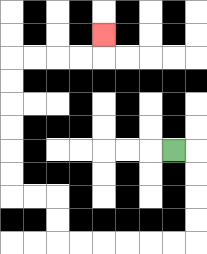{'start': '[7, 6]', 'end': '[4, 1]', 'path_directions': 'R,D,D,D,D,L,L,L,L,L,L,U,U,L,L,U,U,U,U,U,U,R,R,R,R,U', 'path_coordinates': '[[7, 6], [8, 6], [8, 7], [8, 8], [8, 9], [8, 10], [7, 10], [6, 10], [5, 10], [4, 10], [3, 10], [2, 10], [2, 9], [2, 8], [1, 8], [0, 8], [0, 7], [0, 6], [0, 5], [0, 4], [0, 3], [0, 2], [1, 2], [2, 2], [3, 2], [4, 2], [4, 1]]'}